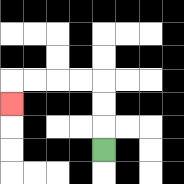{'start': '[4, 6]', 'end': '[0, 4]', 'path_directions': 'U,U,U,L,L,L,L,D', 'path_coordinates': '[[4, 6], [4, 5], [4, 4], [4, 3], [3, 3], [2, 3], [1, 3], [0, 3], [0, 4]]'}